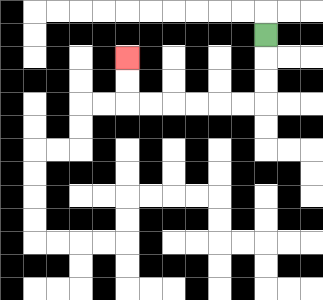{'start': '[11, 1]', 'end': '[5, 2]', 'path_directions': 'D,D,D,L,L,L,L,L,L,U,U', 'path_coordinates': '[[11, 1], [11, 2], [11, 3], [11, 4], [10, 4], [9, 4], [8, 4], [7, 4], [6, 4], [5, 4], [5, 3], [5, 2]]'}